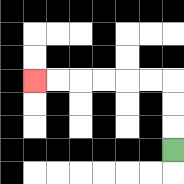{'start': '[7, 6]', 'end': '[1, 3]', 'path_directions': 'U,U,U,L,L,L,L,L,L', 'path_coordinates': '[[7, 6], [7, 5], [7, 4], [7, 3], [6, 3], [5, 3], [4, 3], [3, 3], [2, 3], [1, 3]]'}